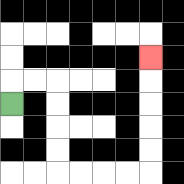{'start': '[0, 4]', 'end': '[6, 2]', 'path_directions': 'U,R,R,D,D,D,D,R,R,R,R,U,U,U,U,U', 'path_coordinates': '[[0, 4], [0, 3], [1, 3], [2, 3], [2, 4], [2, 5], [2, 6], [2, 7], [3, 7], [4, 7], [5, 7], [6, 7], [6, 6], [6, 5], [6, 4], [6, 3], [6, 2]]'}